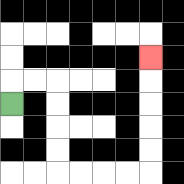{'start': '[0, 4]', 'end': '[6, 2]', 'path_directions': 'U,R,R,D,D,D,D,R,R,R,R,U,U,U,U,U', 'path_coordinates': '[[0, 4], [0, 3], [1, 3], [2, 3], [2, 4], [2, 5], [2, 6], [2, 7], [3, 7], [4, 7], [5, 7], [6, 7], [6, 6], [6, 5], [6, 4], [6, 3], [6, 2]]'}